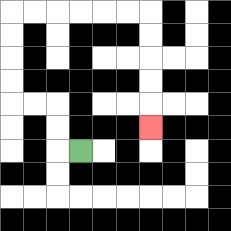{'start': '[3, 6]', 'end': '[6, 5]', 'path_directions': 'L,U,U,L,L,U,U,U,U,R,R,R,R,R,R,D,D,D,D,D', 'path_coordinates': '[[3, 6], [2, 6], [2, 5], [2, 4], [1, 4], [0, 4], [0, 3], [0, 2], [0, 1], [0, 0], [1, 0], [2, 0], [3, 0], [4, 0], [5, 0], [6, 0], [6, 1], [6, 2], [6, 3], [6, 4], [6, 5]]'}